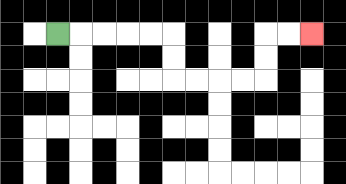{'start': '[2, 1]', 'end': '[13, 1]', 'path_directions': 'R,R,R,R,R,D,D,R,R,R,R,U,U,R,R', 'path_coordinates': '[[2, 1], [3, 1], [4, 1], [5, 1], [6, 1], [7, 1], [7, 2], [7, 3], [8, 3], [9, 3], [10, 3], [11, 3], [11, 2], [11, 1], [12, 1], [13, 1]]'}